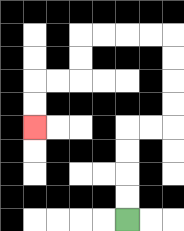{'start': '[5, 9]', 'end': '[1, 5]', 'path_directions': 'U,U,U,U,R,R,U,U,U,U,L,L,L,L,D,D,L,L,D,D', 'path_coordinates': '[[5, 9], [5, 8], [5, 7], [5, 6], [5, 5], [6, 5], [7, 5], [7, 4], [7, 3], [7, 2], [7, 1], [6, 1], [5, 1], [4, 1], [3, 1], [3, 2], [3, 3], [2, 3], [1, 3], [1, 4], [1, 5]]'}